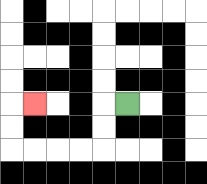{'start': '[5, 4]', 'end': '[1, 4]', 'path_directions': 'L,D,D,L,L,L,L,U,U,R', 'path_coordinates': '[[5, 4], [4, 4], [4, 5], [4, 6], [3, 6], [2, 6], [1, 6], [0, 6], [0, 5], [0, 4], [1, 4]]'}